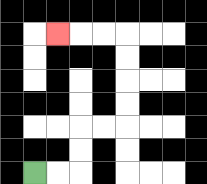{'start': '[1, 7]', 'end': '[2, 1]', 'path_directions': 'R,R,U,U,R,R,U,U,U,U,L,L,L', 'path_coordinates': '[[1, 7], [2, 7], [3, 7], [3, 6], [3, 5], [4, 5], [5, 5], [5, 4], [5, 3], [5, 2], [5, 1], [4, 1], [3, 1], [2, 1]]'}